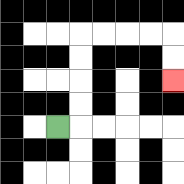{'start': '[2, 5]', 'end': '[7, 3]', 'path_directions': 'R,U,U,U,U,R,R,R,R,D,D', 'path_coordinates': '[[2, 5], [3, 5], [3, 4], [3, 3], [3, 2], [3, 1], [4, 1], [5, 1], [6, 1], [7, 1], [7, 2], [7, 3]]'}